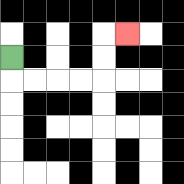{'start': '[0, 2]', 'end': '[5, 1]', 'path_directions': 'D,R,R,R,R,U,U,R', 'path_coordinates': '[[0, 2], [0, 3], [1, 3], [2, 3], [3, 3], [4, 3], [4, 2], [4, 1], [5, 1]]'}